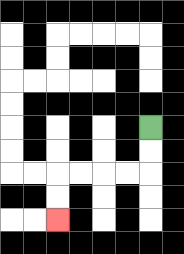{'start': '[6, 5]', 'end': '[2, 9]', 'path_directions': 'D,D,L,L,L,L,D,D', 'path_coordinates': '[[6, 5], [6, 6], [6, 7], [5, 7], [4, 7], [3, 7], [2, 7], [2, 8], [2, 9]]'}